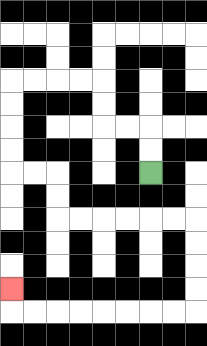{'start': '[6, 7]', 'end': '[0, 12]', 'path_directions': 'U,U,L,L,U,U,L,L,L,L,D,D,D,D,R,R,D,D,R,R,R,R,R,R,D,D,D,D,L,L,L,L,L,L,L,L,U', 'path_coordinates': '[[6, 7], [6, 6], [6, 5], [5, 5], [4, 5], [4, 4], [4, 3], [3, 3], [2, 3], [1, 3], [0, 3], [0, 4], [0, 5], [0, 6], [0, 7], [1, 7], [2, 7], [2, 8], [2, 9], [3, 9], [4, 9], [5, 9], [6, 9], [7, 9], [8, 9], [8, 10], [8, 11], [8, 12], [8, 13], [7, 13], [6, 13], [5, 13], [4, 13], [3, 13], [2, 13], [1, 13], [0, 13], [0, 12]]'}